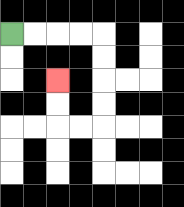{'start': '[0, 1]', 'end': '[2, 3]', 'path_directions': 'R,R,R,R,D,D,D,D,L,L,U,U', 'path_coordinates': '[[0, 1], [1, 1], [2, 1], [3, 1], [4, 1], [4, 2], [4, 3], [4, 4], [4, 5], [3, 5], [2, 5], [2, 4], [2, 3]]'}